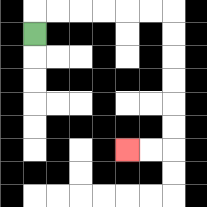{'start': '[1, 1]', 'end': '[5, 6]', 'path_directions': 'U,R,R,R,R,R,R,D,D,D,D,D,D,L,L', 'path_coordinates': '[[1, 1], [1, 0], [2, 0], [3, 0], [4, 0], [5, 0], [6, 0], [7, 0], [7, 1], [7, 2], [7, 3], [7, 4], [7, 5], [7, 6], [6, 6], [5, 6]]'}